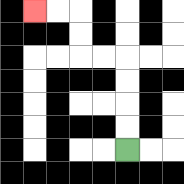{'start': '[5, 6]', 'end': '[1, 0]', 'path_directions': 'U,U,U,U,L,L,U,U,L,L', 'path_coordinates': '[[5, 6], [5, 5], [5, 4], [5, 3], [5, 2], [4, 2], [3, 2], [3, 1], [3, 0], [2, 0], [1, 0]]'}